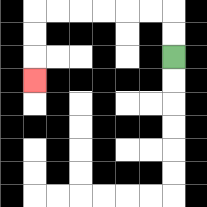{'start': '[7, 2]', 'end': '[1, 3]', 'path_directions': 'U,U,L,L,L,L,L,L,D,D,D', 'path_coordinates': '[[7, 2], [7, 1], [7, 0], [6, 0], [5, 0], [4, 0], [3, 0], [2, 0], [1, 0], [1, 1], [1, 2], [1, 3]]'}